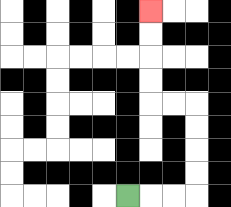{'start': '[5, 8]', 'end': '[6, 0]', 'path_directions': 'R,R,R,U,U,U,U,L,L,U,U,U,U', 'path_coordinates': '[[5, 8], [6, 8], [7, 8], [8, 8], [8, 7], [8, 6], [8, 5], [8, 4], [7, 4], [6, 4], [6, 3], [6, 2], [6, 1], [6, 0]]'}